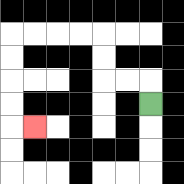{'start': '[6, 4]', 'end': '[1, 5]', 'path_directions': 'U,L,L,U,U,L,L,L,L,D,D,D,D,R', 'path_coordinates': '[[6, 4], [6, 3], [5, 3], [4, 3], [4, 2], [4, 1], [3, 1], [2, 1], [1, 1], [0, 1], [0, 2], [0, 3], [0, 4], [0, 5], [1, 5]]'}